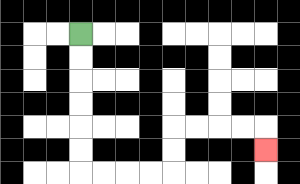{'start': '[3, 1]', 'end': '[11, 6]', 'path_directions': 'D,D,D,D,D,D,R,R,R,R,U,U,R,R,R,R,D', 'path_coordinates': '[[3, 1], [3, 2], [3, 3], [3, 4], [3, 5], [3, 6], [3, 7], [4, 7], [5, 7], [6, 7], [7, 7], [7, 6], [7, 5], [8, 5], [9, 5], [10, 5], [11, 5], [11, 6]]'}